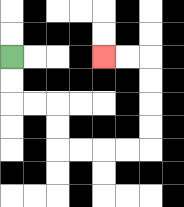{'start': '[0, 2]', 'end': '[4, 2]', 'path_directions': 'D,D,R,R,D,D,R,R,R,R,U,U,U,U,L,L', 'path_coordinates': '[[0, 2], [0, 3], [0, 4], [1, 4], [2, 4], [2, 5], [2, 6], [3, 6], [4, 6], [5, 6], [6, 6], [6, 5], [6, 4], [6, 3], [6, 2], [5, 2], [4, 2]]'}